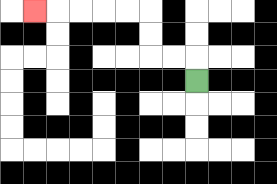{'start': '[8, 3]', 'end': '[1, 0]', 'path_directions': 'U,L,L,U,U,L,L,L,L,L', 'path_coordinates': '[[8, 3], [8, 2], [7, 2], [6, 2], [6, 1], [6, 0], [5, 0], [4, 0], [3, 0], [2, 0], [1, 0]]'}